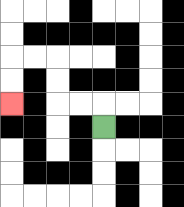{'start': '[4, 5]', 'end': '[0, 4]', 'path_directions': 'U,L,L,U,U,L,L,D,D', 'path_coordinates': '[[4, 5], [4, 4], [3, 4], [2, 4], [2, 3], [2, 2], [1, 2], [0, 2], [0, 3], [0, 4]]'}